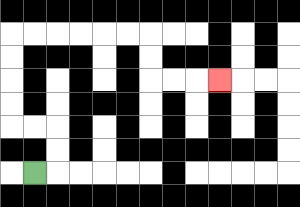{'start': '[1, 7]', 'end': '[9, 3]', 'path_directions': 'R,U,U,L,L,U,U,U,U,R,R,R,R,R,R,D,D,R,R,R', 'path_coordinates': '[[1, 7], [2, 7], [2, 6], [2, 5], [1, 5], [0, 5], [0, 4], [0, 3], [0, 2], [0, 1], [1, 1], [2, 1], [3, 1], [4, 1], [5, 1], [6, 1], [6, 2], [6, 3], [7, 3], [8, 3], [9, 3]]'}